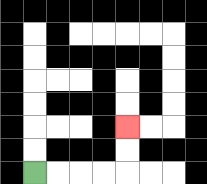{'start': '[1, 7]', 'end': '[5, 5]', 'path_directions': 'R,R,R,R,U,U', 'path_coordinates': '[[1, 7], [2, 7], [3, 7], [4, 7], [5, 7], [5, 6], [5, 5]]'}